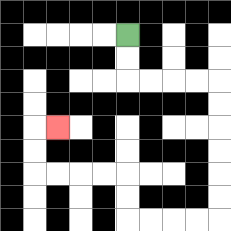{'start': '[5, 1]', 'end': '[2, 5]', 'path_directions': 'D,D,R,R,R,R,D,D,D,D,D,D,L,L,L,L,U,U,L,L,L,L,U,U,R', 'path_coordinates': '[[5, 1], [5, 2], [5, 3], [6, 3], [7, 3], [8, 3], [9, 3], [9, 4], [9, 5], [9, 6], [9, 7], [9, 8], [9, 9], [8, 9], [7, 9], [6, 9], [5, 9], [5, 8], [5, 7], [4, 7], [3, 7], [2, 7], [1, 7], [1, 6], [1, 5], [2, 5]]'}